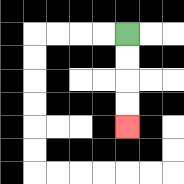{'start': '[5, 1]', 'end': '[5, 5]', 'path_directions': 'D,D,D,D', 'path_coordinates': '[[5, 1], [5, 2], [5, 3], [5, 4], [5, 5]]'}